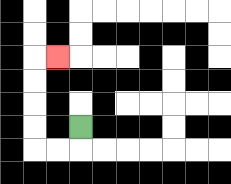{'start': '[3, 5]', 'end': '[2, 2]', 'path_directions': 'D,L,L,U,U,U,U,R', 'path_coordinates': '[[3, 5], [3, 6], [2, 6], [1, 6], [1, 5], [1, 4], [1, 3], [1, 2], [2, 2]]'}